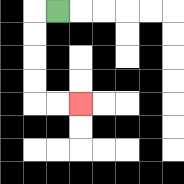{'start': '[2, 0]', 'end': '[3, 4]', 'path_directions': 'L,D,D,D,D,R,R', 'path_coordinates': '[[2, 0], [1, 0], [1, 1], [1, 2], [1, 3], [1, 4], [2, 4], [3, 4]]'}